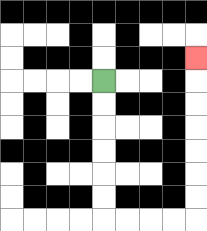{'start': '[4, 3]', 'end': '[8, 2]', 'path_directions': 'D,D,D,D,D,D,R,R,R,R,U,U,U,U,U,U,U', 'path_coordinates': '[[4, 3], [4, 4], [4, 5], [4, 6], [4, 7], [4, 8], [4, 9], [5, 9], [6, 9], [7, 9], [8, 9], [8, 8], [8, 7], [8, 6], [8, 5], [8, 4], [8, 3], [8, 2]]'}